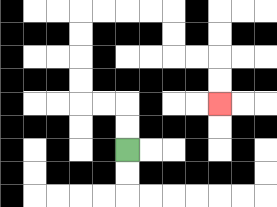{'start': '[5, 6]', 'end': '[9, 4]', 'path_directions': 'U,U,L,L,U,U,U,U,R,R,R,R,D,D,R,R,D,D', 'path_coordinates': '[[5, 6], [5, 5], [5, 4], [4, 4], [3, 4], [3, 3], [3, 2], [3, 1], [3, 0], [4, 0], [5, 0], [6, 0], [7, 0], [7, 1], [7, 2], [8, 2], [9, 2], [9, 3], [9, 4]]'}